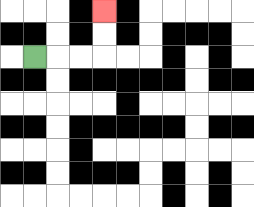{'start': '[1, 2]', 'end': '[4, 0]', 'path_directions': 'R,R,R,U,U', 'path_coordinates': '[[1, 2], [2, 2], [3, 2], [4, 2], [4, 1], [4, 0]]'}